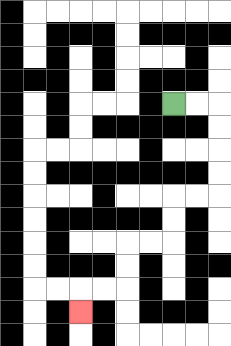{'start': '[7, 4]', 'end': '[3, 13]', 'path_directions': 'R,R,D,D,D,D,L,L,D,D,L,L,D,D,L,L,D', 'path_coordinates': '[[7, 4], [8, 4], [9, 4], [9, 5], [9, 6], [9, 7], [9, 8], [8, 8], [7, 8], [7, 9], [7, 10], [6, 10], [5, 10], [5, 11], [5, 12], [4, 12], [3, 12], [3, 13]]'}